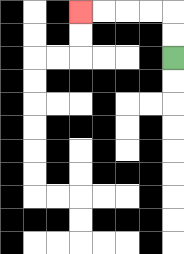{'start': '[7, 2]', 'end': '[3, 0]', 'path_directions': 'U,U,L,L,L,L', 'path_coordinates': '[[7, 2], [7, 1], [7, 0], [6, 0], [5, 0], [4, 0], [3, 0]]'}